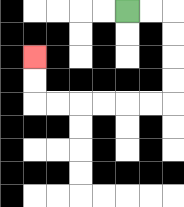{'start': '[5, 0]', 'end': '[1, 2]', 'path_directions': 'R,R,D,D,D,D,L,L,L,L,L,L,U,U', 'path_coordinates': '[[5, 0], [6, 0], [7, 0], [7, 1], [7, 2], [7, 3], [7, 4], [6, 4], [5, 4], [4, 4], [3, 4], [2, 4], [1, 4], [1, 3], [1, 2]]'}